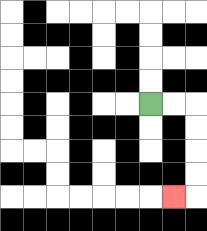{'start': '[6, 4]', 'end': '[7, 8]', 'path_directions': 'R,R,D,D,D,D,L', 'path_coordinates': '[[6, 4], [7, 4], [8, 4], [8, 5], [8, 6], [8, 7], [8, 8], [7, 8]]'}